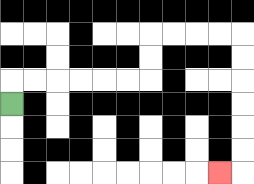{'start': '[0, 4]', 'end': '[9, 7]', 'path_directions': 'U,R,R,R,R,R,R,U,U,R,R,R,R,D,D,D,D,D,D,L', 'path_coordinates': '[[0, 4], [0, 3], [1, 3], [2, 3], [3, 3], [4, 3], [5, 3], [6, 3], [6, 2], [6, 1], [7, 1], [8, 1], [9, 1], [10, 1], [10, 2], [10, 3], [10, 4], [10, 5], [10, 6], [10, 7], [9, 7]]'}